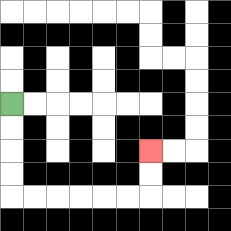{'start': '[0, 4]', 'end': '[6, 6]', 'path_directions': 'D,D,D,D,R,R,R,R,R,R,U,U', 'path_coordinates': '[[0, 4], [0, 5], [0, 6], [0, 7], [0, 8], [1, 8], [2, 8], [3, 8], [4, 8], [5, 8], [6, 8], [6, 7], [6, 6]]'}